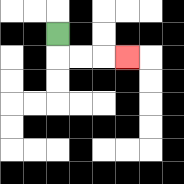{'start': '[2, 1]', 'end': '[5, 2]', 'path_directions': 'D,R,R,R', 'path_coordinates': '[[2, 1], [2, 2], [3, 2], [4, 2], [5, 2]]'}